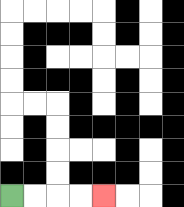{'start': '[0, 8]', 'end': '[4, 8]', 'path_directions': 'R,R,R,R', 'path_coordinates': '[[0, 8], [1, 8], [2, 8], [3, 8], [4, 8]]'}